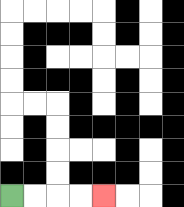{'start': '[0, 8]', 'end': '[4, 8]', 'path_directions': 'R,R,R,R', 'path_coordinates': '[[0, 8], [1, 8], [2, 8], [3, 8], [4, 8]]'}